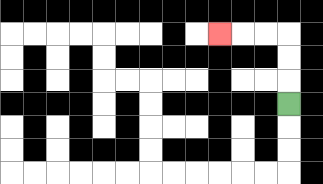{'start': '[12, 4]', 'end': '[9, 1]', 'path_directions': 'U,U,U,L,L,L', 'path_coordinates': '[[12, 4], [12, 3], [12, 2], [12, 1], [11, 1], [10, 1], [9, 1]]'}